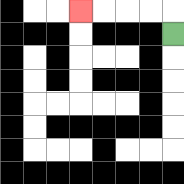{'start': '[7, 1]', 'end': '[3, 0]', 'path_directions': 'U,L,L,L,L', 'path_coordinates': '[[7, 1], [7, 0], [6, 0], [5, 0], [4, 0], [3, 0]]'}